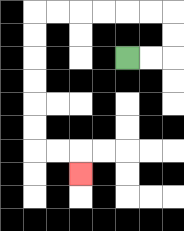{'start': '[5, 2]', 'end': '[3, 7]', 'path_directions': 'R,R,U,U,L,L,L,L,L,L,D,D,D,D,D,D,R,R,D', 'path_coordinates': '[[5, 2], [6, 2], [7, 2], [7, 1], [7, 0], [6, 0], [5, 0], [4, 0], [3, 0], [2, 0], [1, 0], [1, 1], [1, 2], [1, 3], [1, 4], [1, 5], [1, 6], [2, 6], [3, 6], [3, 7]]'}